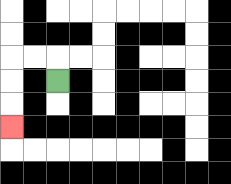{'start': '[2, 3]', 'end': '[0, 5]', 'path_directions': 'U,L,L,D,D,D', 'path_coordinates': '[[2, 3], [2, 2], [1, 2], [0, 2], [0, 3], [0, 4], [0, 5]]'}